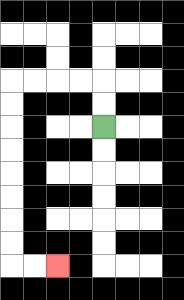{'start': '[4, 5]', 'end': '[2, 11]', 'path_directions': 'U,U,L,L,L,L,D,D,D,D,D,D,D,D,R,R', 'path_coordinates': '[[4, 5], [4, 4], [4, 3], [3, 3], [2, 3], [1, 3], [0, 3], [0, 4], [0, 5], [0, 6], [0, 7], [0, 8], [0, 9], [0, 10], [0, 11], [1, 11], [2, 11]]'}